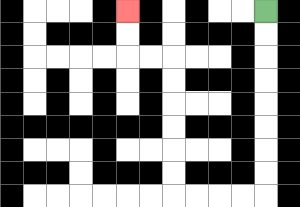{'start': '[11, 0]', 'end': '[5, 0]', 'path_directions': 'D,D,D,D,D,D,D,D,L,L,L,L,U,U,U,U,U,U,L,L,U,U', 'path_coordinates': '[[11, 0], [11, 1], [11, 2], [11, 3], [11, 4], [11, 5], [11, 6], [11, 7], [11, 8], [10, 8], [9, 8], [8, 8], [7, 8], [7, 7], [7, 6], [7, 5], [7, 4], [7, 3], [7, 2], [6, 2], [5, 2], [5, 1], [5, 0]]'}